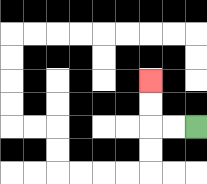{'start': '[8, 5]', 'end': '[6, 3]', 'path_directions': 'L,L,U,U', 'path_coordinates': '[[8, 5], [7, 5], [6, 5], [6, 4], [6, 3]]'}